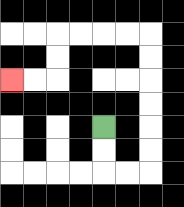{'start': '[4, 5]', 'end': '[0, 3]', 'path_directions': 'D,D,R,R,U,U,U,U,U,U,L,L,L,L,D,D,L,L', 'path_coordinates': '[[4, 5], [4, 6], [4, 7], [5, 7], [6, 7], [6, 6], [6, 5], [6, 4], [6, 3], [6, 2], [6, 1], [5, 1], [4, 1], [3, 1], [2, 1], [2, 2], [2, 3], [1, 3], [0, 3]]'}